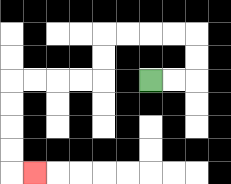{'start': '[6, 3]', 'end': '[1, 7]', 'path_directions': 'R,R,U,U,L,L,L,L,D,D,L,L,L,L,D,D,D,D,R', 'path_coordinates': '[[6, 3], [7, 3], [8, 3], [8, 2], [8, 1], [7, 1], [6, 1], [5, 1], [4, 1], [4, 2], [4, 3], [3, 3], [2, 3], [1, 3], [0, 3], [0, 4], [0, 5], [0, 6], [0, 7], [1, 7]]'}